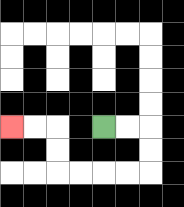{'start': '[4, 5]', 'end': '[0, 5]', 'path_directions': 'R,R,D,D,L,L,L,L,U,U,L,L', 'path_coordinates': '[[4, 5], [5, 5], [6, 5], [6, 6], [6, 7], [5, 7], [4, 7], [3, 7], [2, 7], [2, 6], [2, 5], [1, 5], [0, 5]]'}